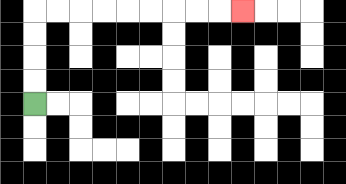{'start': '[1, 4]', 'end': '[10, 0]', 'path_directions': 'U,U,U,U,R,R,R,R,R,R,R,R,R', 'path_coordinates': '[[1, 4], [1, 3], [1, 2], [1, 1], [1, 0], [2, 0], [3, 0], [4, 0], [5, 0], [6, 0], [7, 0], [8, 0], [9, 0], [10, 0]]'}